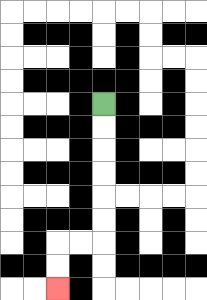{'start': '[4, 4]', 'end': '[2, 12]', 'path_directions': 'D,D,D,D,D,D,L,L,D,D', 'path_coordinates': '[[4, 4], [4, 5], [4, 6], [4, 7], [4, 8], [4, 9], [4, 10], [3, 10], [2, 10], [2, 11], [2, 12]]'}